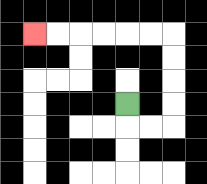{'start': '[5, 4]', 'end': '[1, 1]', 'path_directions': 'D,R,R,U,U,U,U,L,L,L,L,L,L', 'path_coordinates': '[[5, 4], [5, 5], [6, 5], [7, 5], [7, 4], [7, 3], [7, 2], [7, 1], [6, 1], [5, 1], [4, 1], [3, 1], [2, 1], [1, 1]]'}